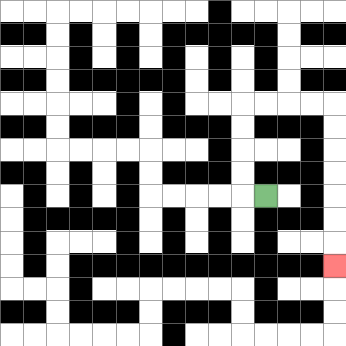{'start': '[11, 8]', 'end': '[14, 11]', 'path_directions': 'L,U,U,U,U,R,R,R,R,D,D,D,D,D,D,D', 'path_coordinates': '[[11, 8], [10, 8], [10, 7], [10, 6], [10, 5], [10, 4], [11, 4], [12, 4], [13, 4], [14, 4], [14, 5], [14, 6], [14, 7], [14, 8], [14, 9], [14, 10], [14, 11]]'}